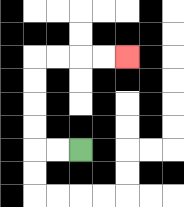{'start': '[3, 6]', 'end': '[5, 2]', 'path_directions': 'L,L,U,U,U,U,R,R,R,R', 'path_coordinates': '[[3, 6], [2, 6], [1, 6], [1, 5], [1, 4], [1, 3], [1, 2], [2, 2], [3, 2], [4, 2], [5, 2]]'}